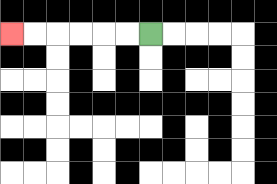{'start': '[6, 1]', 'end': '[0, 1]', 'path_directions': 'L,L,L,L,L,L', 'path_coordinates': '[[6, 1], [5, 1], [4, 1], [3, 1], [2, 1], [1, 1], [0, 1]]'}